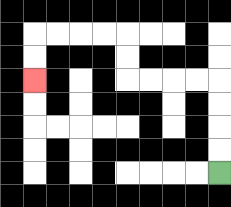{'start': '[9, 7]', 'end': '[1, 3]', 'path_directions': 'U,U,U,U,L,L,L,L,U,U,L,L,L,L,D,D', 'path_coordinates': '[[9, 7], [9, 6], [9, 5], [9, 4], [9, 3], [8, 3], [7, 3], [6, 3], [5, 3], [5, 2], [5, 1], [4, 1], [3, 1], [2, 1], [1, 1], [1, 2], [1, 3]]'}